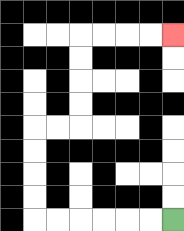{'start': '[7, 9]', 'end': '[7, 1]', 'path_directions': 'L,L,L,L,L,L,U,U,U,U,R,R,U,U,U,U,R,R,R,R', 'path_coordinates': '[[7, 9], [6, 9], [5, 9], [4, 9], [3, 9], [2, 9], [1, 9], [1, 8], [1, 7], [1, 6], [1, 5], [2, 5], [3, 5], [3, 4], [3, 3], [3, 2], [3, 1], [4, 1], [5, 1], [6, 1], [7, 1]]'}